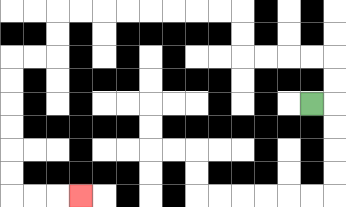{'start': '[13, 4]', 'end': '[3, 8]', 'path_directions': 'R,U,U,L,L,L,L,U,U,L,L,L,L,L,L,L,L,D,D,L,L,D,D,D,D,D,D,R,R,R', 'path_coordinates': '[[13, 4], [14, 4], [14, 3], [14, 2], [13, 2], [12, 2], [11, 2], [10, 2], [10, 1], [10, 0], [9, 0], [8, 0], [7, 0], [6, 0], [5, 0], [4, 0], [3, 0], [2, 0], [2, 1], [2, 2], [1, 2], [0, 2], [0, 3], [0, 4], [0, 5], [0, 6], [0, 7], [0, 8], [1, 8], [2, 8], [3, 8]]'}